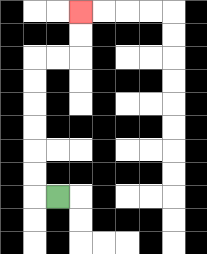{'start': '[2, 8]', 'end': '[3, 0]', 'path_directions': 'L,U,U,U,U,U,U,R,R,U,U', 'path_coordinates': '[[2, 8], [1, 8], [1, 7], [1, 6], [1, 5], [1, 4], [1, 3], [1, 2], [2, 2], [3, 2], [3, 1], [3, 0]]'}